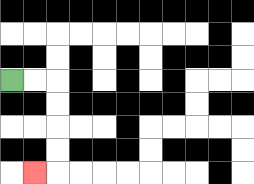{'start': '[0, 3]', 'end': '[1, 7]', 'path_directions': 'R,R,D,D,D,D,L', 'path_coordinates': '[[0, 3], [1, 3], [2, 3], [2, 4], [2, 5], [2, 6], [2, 7], [1, 7]]'}